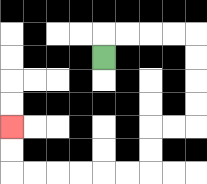{'start': '[4, 2]', 'end': '[0, 5]', 'path_directions': 'U,R,R,R,R,D,D,D,D,L,L,D,D,L,L,L,L,L,L,U,U', 'path_coordinates': '[[4, 2], [4, 1], [5, 1], [6, 1], [7, 1], [8, 1], [8, 2], [8, 3], [8, 4], [8, 5], [7, 5], [6, 5], [6, 6], [6, 7], [5, 7], [4, 7], [3, 7], [2, 7], [1, 7], [0, 7], [0, 6], [0, 5]]'}